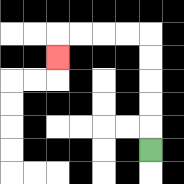{'start': '[6, 6]', 'end': '[2, 2]', 'path_directions': 'U,U,U,U,U,L,L,L,L,D', 'path_coordinates': '[[6, 6], [6, 5], [6, 4], [6, 3], [6, 2], [6, 1], [5, 1], [4, 1], [3, 1], [2, 1], [2, 2]]'}